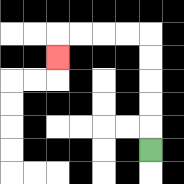{'start': '[6, 6]', 'end': '[2, 2]', 'path_directions': 'U,U,U,U,U,L,L,L,L,D', 'path_coordinates': '[[6, 6], [6, 5], [6, 4], [6, 3], [6, 2], [6, 1], [5, 1], [4, 1], [3, 1], [2, 1], [2, 2]]'}